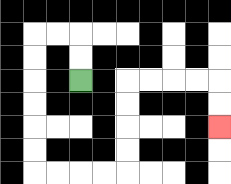{'start': '[3, 3]', 'end': '[9, 5]', 'path_directions': 'U,U,L,L,D,D,D,D,D,D,R,R,R,R,U,U,U,U,R,R,R,R,D,D', 'path_coordinates': '[[3, 3], [3, 2], [3, 1], [2, 1], [1, 1], [1, 2], [1, 3], [1, 4], [1, 5], [1, 6], [1, 7], [2, 7], [3, 7], [4, 7], [5, 7], [5, 6], [5, 5], [5, 4], [5, 3], [6, 3], [7, 3], [8, 3], [9, 3], [9, 4], [9, 5]]'}